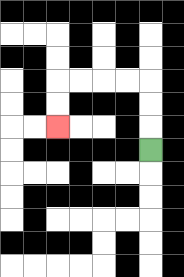{'start': '[6, 6]', 'end': '[2, 5]', 'path_directions': 'U,U,U,L,L,L,L,D,D', 'path_coordinates': '[[6, 6], [6, 5], [6, 4], [6, 3], [5, 3], [4, 3], [3, 3], [2, 3], [2, 4], [2, 5]]'}